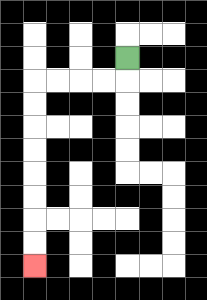{'start': '[5, 2]', 'end': '[1, 11]', 'path_directions': 'D,L,L,L,L,D,D,D,D,D,D,D,D', 'path_coordinates': '[[5, 2], [5, 3], [4, 3], [3, 3], [2, 3], [1, 3], [1, 4], [1, 5], [1, 6], [1, 7], [1, 8], [1, 9], [1, 10], [1, 11]]'}